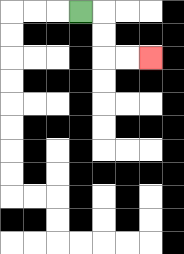{'start': '[3, 0]', 'end': '[6, 2]', 'path_directions': 'R,D,D,R,R', 'path_coordinates': '[[3, 0], [4, 0], [4, 1], [4, 2], [5, 2], [6, 2]]'}